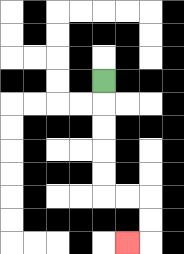{'start': '[4, 3]', 'end': '[5, 10]', 'path_directions': 'D,D,D,D,D,R,R,D,D,L', 'path_coordinates': '[[4, 3], [4, 4], [4, 5], [4, 6], [4, 7], [4, 8], [5, 8], [6, 8], [6, 9], [6, 10], [5, 10]]'}